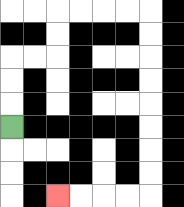{'start': '[0, 5]', 'end': '[2, 8]', 'path_directions': 'U,U,U,R,R,U,U,R,R,R,R,D,D,D,D,D,D,D,D,L,L,L,L', 'path_coordinates': '[[0, 5], [0, 4], [0, 3], [0, 2], [1, 2], [2, 2], [2, 1], [2, 0], [3, 0], [4, 0], [5, 0], [6, 0], [6, 1], [6, 2], [6, 3], [6, 4], [6, 5], [6, 6], [6, 7], [6, 8], [5, 8], [4, 8], [3, 8], [2, 8]]'}